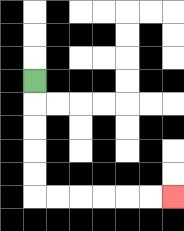{'start': '[1, 3]', 'end': '[7, 8]', 'path_directions': 'D,D,D,D,D,R,R,R,R,R,R', 'path_coordinates': '[[1, 3], [1, 4], [1, 5], [1, 6], [1, 7], [1, 8], [2, 8], [3, 8], [4, 8], [5, 8], [6, 8], [7, 8]]'}